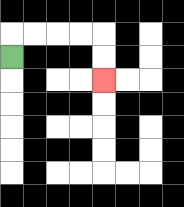{'start': '[0, 2]', 'end': '[4, 3]', 'path_directions': 'U,R,R,R,R,D,D', 'path_coordinates': '[[0, 2], [0, 1], [1, 1], [2, 1], [3, 1], [4, 1], [4, 2], [4, 3]]'}